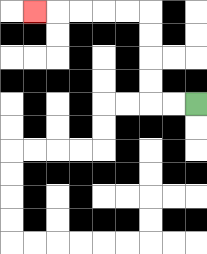{'start': '[8, 4]', 'end': '[1, 0]', 'path_directions': 'L,L,U,U,U,U,L,L,L,L,L', 'path_coordinates': '[[8, 4], [7, 4], [6, 4], [6, 3], [6, 2], [6, 1], [6, 0], [5, 0], [4, 0], [3, 0], [2, 0], [1, 0]]'}